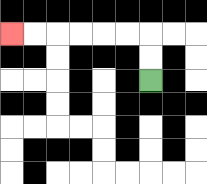{'start': '[6, 3]', 'end': '[0, 1]', 'path_directions': 'U,U,L,L,L,L,L,L', 'path_coordinates': '[[6, 3], [6, 2], [6, 1], [5, 1], [4, 1], [3, 1], [2, 1], [1, 1], [0, 1]]'}